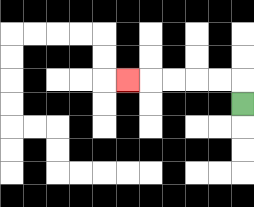{'start': '[10, 4]', 'end': '[5, 3]', 'path_directions': 'U,L,L,L,L,L', 'path_coordinates': '[[10, 4], [10, 3], [9, 3], [8, 3], [7, 3], [6, 3], [5, 3]]'}